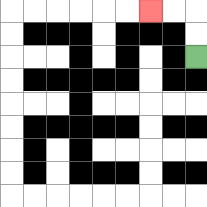{'start': '[8, 2]', 'end': '[6, 0]', 'path_directions': 'U,U,L,L', 'path_coordinates': '[[8, 2], [8, 1], [8, 0], [7, 0], [6, 0]]'}